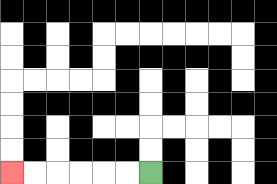{'start': '[6, 7]', 'end': '[0, 7]', 'path_directions': 'L,L,L,L,L,L', 'path_coordinates': '[[6, 7], [5, 7], [4, 7], [3, 7], [2, 7], [1, 7], [0, 7]]'}